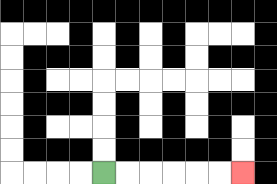{'start': '[4, 7]', 'end': '[10, 7]', 'path_directions': 'R,R,R,R,R,R', 'path_coordinates': '[[4, 7], [5, 7], [6, 7], [7, 7], [8, 7], [9, 7], [10, 7]]'}